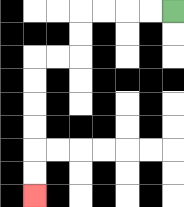{'start': '[7, 0]', 'end': '[1, 8]', 'path_directions': 'L,L,L,L,D,D,L,L,D,D,D,D,D,D', 'path_coordinates': '[[7, 0], [6, 0], [5, 0], [4, 0], [3, 0], [3, 1], [3, 2], [2, 2], [1, 2], [1, 3], [1, 4], [1, 5], [1, 6], [1, 7], [1, 8]]'}